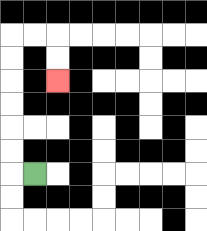{'start': '[1, 7]', 'end': '[2, 3]', 'path_directions': 'L,U,U,U,U,U,U,R,R,D,D', 'path_coordinates': '[[1, 7], [0, 7], [0, 6], [0, 5], [0, 4], [0, 3], [0, 2], [0, 1], [1, 1], [2, 1], [2, 2], [2, 3]]'}